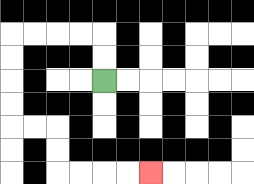{'start': '[4, 3]', 'end': '[6, 7]', 'path_directions': 'U,U,L,L,L,L,D,D,D,D,R,R,D,D,R,R,R,R', 'path_coordinates': '[[4, 3], [4, 2], [4, 1], [3, 1], [2, 1], [1, 1], [0, 1], [0, 2], [0, 3], [0, 4], [0, 5], [1, 5], [2, 5], [2, 6], [2, 7], [3, 7], [4, 7], [5, 7], [6, 7]]'}